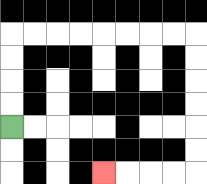{'start': '[0, 5]', 'end': '[4, 7]', 'path_directions': 'U,U,U,U,R,R,R,R,R,R,R,R,D,D,D,D,D,D,L,L,L,L', 'path_coordinates': '[[0, 5], [0, 4], [0, 3], [0, 2], [0, 1], [1, 1], [2, 1], [3, 1], [4, 1], [5, 1], [6, 1], [7, 1], [8, 1], [8, 2], [8, 3], [8, 4], [8, 5], [8, 6], [8, 7], [7, 7], [6, 7], [5, 7], [4, 7]]'}